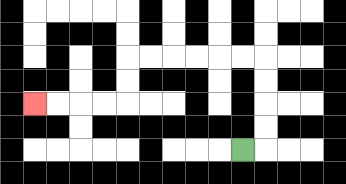{'start': '[10, 6]', 'end': '[1, 4]', 'path_directions': 'R,U,U,U,U,L,L,L,L,L,L,D,D,L,L,L,L', 'path_coordinates': '[[10, 6], [11, 6], [11, 5], [11, 4], [11, 3], [11, 2], [10, 2], [9, 2], [8, 2], [7, 2], [6, 2], [5, 2], [5, 3], [5, 4], [4, 4], [3, 4], [2, 4], [1, 4]]'}